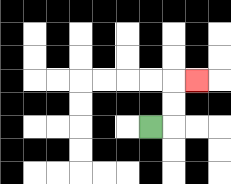{'start': '[6, 5]', 'end': '[8, 3]', 'path_directions': 'R,U,U,R', 'path_coordinates': '[[6, 5], [7, 5], [7, 4], [7, 3], [8, 3]]'}